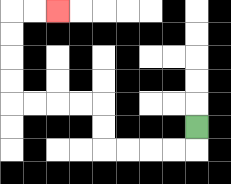{'start': '[8, 5]', 'end': '[2, 0]', 'path_directions': 'D,L,L,L,L,U,U,L,L,L,L,U,U,U,U,R,R', 'path_coordinates': '[[8, 5], [8, 6], [7, 6], [6, 6], [5, 6], [4, 6], [4, 5], [4, 4], [3, 4], [2, 4], [1, 4], [0, 4], [0, 3], [0, 2], [0, 1], [0, 0], [1, 0], [2, 0]]'}